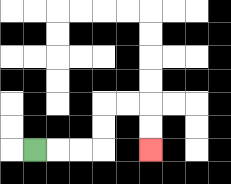{'start': '[1, 6]', 'end': '[6, 6]', 'path_directions': 'R,R,R,U,U,R,R,D,D', 'path_coordinates': '[[1, 6], [2, 6], [3, 6], [4, 6], [4, 5], [4, 4], [5, 4], [6, 4], [6, 5], [6, 6]]'}